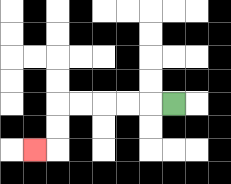{'start': '[7, 4]', 'end': '[1, 6]', 'path_directions': 'L,L,L,L,L,D,D,L', 'path_coordinates': '[[7, 4], [6, 4], [5, 4], [4, 4], [3, 4], [2, 4], [2, 5], [2, 6], [1, 6]]'}